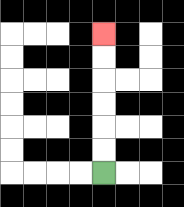{'start': '[4, 7]', 'end': '[4, 1]', 'path_directions': 'U,U,U,U,U,U', 'path_coordinates': '[[4, 7], [4, 6], [4, 5], [4, 4], [4, 3], [4, 2], [4, 1]]'}